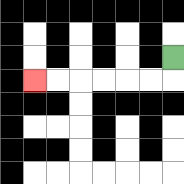{'start': '[7, 2]', 'end': '[1, 3]', 'path_directions': 'D,L,L,L,L,L,L', 'path_coordinates': '[[7, 2], [7, 3], [6, 3], [5, 3], [4, 3], [3, 3], [2, 3], [1, 3]]'}